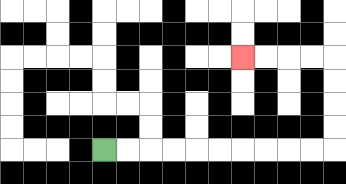{'start': '[4, 6]', 'end': '[10, 2]', 'path_directions': 'R,R,R,R,R,R,R,R,R,R,U,U,U,U,L,L,L,L', 'path_coordinates': '[[4, 6], [5, 6], [6, 6], [7, 6], [8, 6], [9, 6], [10, 6], [11, 6], [12, 6], [13, 6], [14, 6], [14, 5], [14, 4], [14, 3], [14, 2], [13, 2], [12, 2], [11, 2], [10, 2]]'}